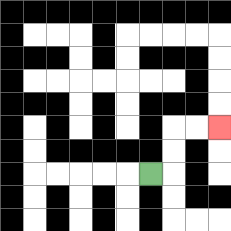{'start': '[6, 7]', 'end': '[9, 5]', 'path_directions': 'R,U,U,R,R', 'path_coordinates': '[[6, 7], [7, 7], [7, 6], [7, 5], [8, 5], [9, 5]]'}